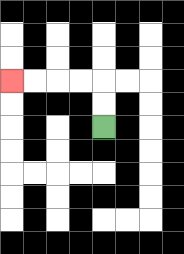{'start': '[4, 5]', 'end': '[0, 3]', 'path_directions': 'U,U,L,L,L,L', 'path_coordinates': '[[4, 5], [4, 4], [4, 3], [3, 3], [2, 3], [1, 3], [0, 3]]'}